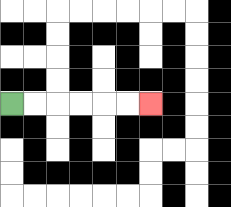{'start': '[0, 4]', 'end': '[6, 4]', 'path_directions': 'R,R,R,R,R,R', 'path_coordinates': '[[0, 4], [1, 4], [2, 4], [3, 4], [4, 4], [5, 4], [6, 4]]'}